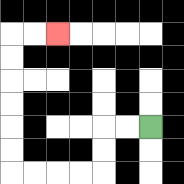{'start': '[6, 5]', 'end': '[2, 1]', 'path_directions': 'L,L,D,D,L,L,L,L,U,U,U,U,U,U,R,R', 'path_coordinates': '[[6, 5], [5, 5], [4, 5], [4, 6], [4, 7], [3, 7], [2, 7], [1, 7], [0, 7], [0, 6], [0, 5], [0, 4], [0, 3], [0, 2], [0, 1], [1, 1], [2, 1]]'}